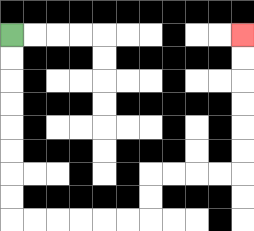{'start': '[0, 1]', 'end': '[10, 1]', 'path_directions': 'D,D,D,D,D,D,D,D,R,R,R,R,R,R,U,U,R,R,R,R,U,U,U,U,U,U', 'path_coordinates': '[[0, 1], [0, 2], [0, 3], [0, 4], [0, 5], [0, 6], [0, 7], [0, 8], [0, 9], [1, 9], [2, 9], [3, 9], [4, 9], [5, 9], [6, 9], [6, 8], [6, 7], [7, 7], [8, 7], [9, 7], [10, 7], [10, 6], [10, 5], [10, 4], [10, 3], [10, 2], [10, 1]]'}